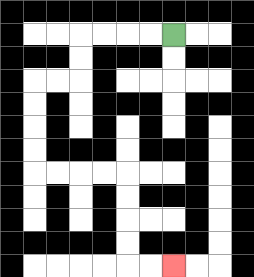{'start': '[7, 1]', 'end': '[7, 11]', 'path_directions': 'L,L,L,L,D,D,L,L,D,D,D,D,R,R,R,R,D,D,D,D,R,R', 'path_coordinates': '[[7, 1], [6, 1], [5, 1], [4, 1], [3, 1], [3, 2], [3, 3], [2, 3], [1, 3], [1, 4], [1, 5], [1, 6], [1, 7], [2, 7], [3, 7], [4, 7], [5, 7], [5, 8], [5, 9], [5, 10], [5, 11], [6, 11], [7, 11]]'}